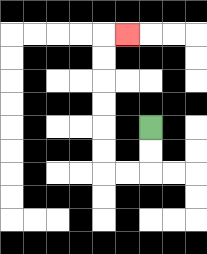{'start': '[6, 5]', 'end': '[5, 1]', 'path_directions': 'D,D,L,L,U,U,U,U,U,U,R', 'path_coordinates': '[[6, 5], [6, 6], [6, 7], [5, 7], [4, 7], [4, 6], [4, 5], [4, 4], [4, 3], [4, 2], [4, 1], [5, 1]]'}